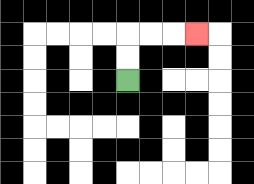{'start': '[5, 3]', 'end': '[8, 1]', 'path_directions': 'U,U,R,R,R', 'path_coordinates': '[[5, 3], [5, 2], [5, 1], [6, 1], [7, 1], [8, 1]]'}